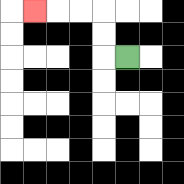{'start': '[5, 2]', 'end': '[1, 0]', 'path_directions': 'L,U,U,L,L,L', 'path_coordinates': '[[5, 2], [4, 2], [4, 1], [4, 0], [3, 0], [2, 0], [1, 0]]'}